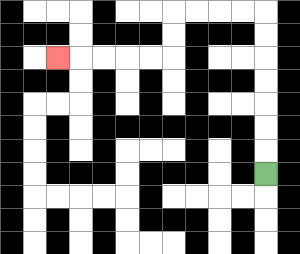{'start': '[11, 7]', 'end': '[2, 2]', 'path_directions': 'U,U,U,U,U,U,U,L,L,L,L,D,D,L,L,L,L,L', 'path_coordinates': '[[11, 7], [11, 6], [11, 5], [11, 4], [11, 3], [11, 2], [11, 1], [11, 0], [10, 0], [9, 0], [8, 0], [7, 0], [7, 1], [7, 2], [6, 2], [5, 2], [4, 2], [3, 2], [2, 2]]'}